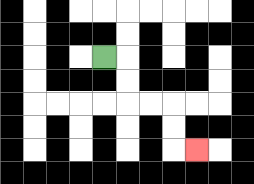{'start': '[4, 2]', 'end': '[8, 6]', 'path_directions': 'R,D,D,R,R,D,D,R', 'path_coordinates': '[[4, 2], [5, 2], [5, 3], [5, 4], [6, 4], [7, 4], [7, 5], [7, 6], [8, 6]]'}